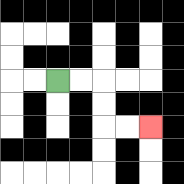{'start': '[2, 3]', 'end': '[6, 5]', 'path_directions': 'R,R,D,D,R,R', 'path_coordinates': '[[2, 3], [3, 3], [4, 3], [4, 4], [4, 5], [5, 5], [6, 5]]'}